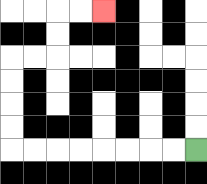{'start': '[8, 6]', 'end': '[4, 0]', 'path_directions': 'L,L,L,L,L,L,L,L,U,U,U,U,R,R,U,U,R,R', 'path_coordinates': '[[8, 6], [7, 6], [6, 6], [5, 6], [4, 6], [3, 6], [2, 6], [1, 6], [0, 6], [0, 5], [0, 4], [0, 3], [0, 2], [1, 2], [2, 2], [2, 1], [2, 0], [3, 0], [4, 0]]'}